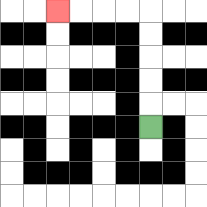{'start': '[6, 5]', 'end': '[2, 0]', 'path_directions': 'U,U,U,U,U,L,L,L,L', 'path_coordinates': '[[6, 5], [6, 4], [6, 3], [6, 2], [6, 1], [6, 0], [5, 0], [4, 0], [3, 0], [2, 0]]'}